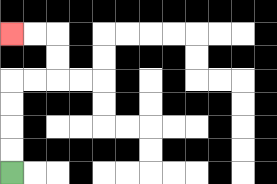{'start': '[0, 7]', 'end': '[0, 1]', 'path_directions': 'U,U,U,U,R,R,U,U,L,L', 'path_coordinates': '[[0, 7], [0, 6], [0, 5], [0, 4], [0, 3], [1, 3], [2, 3], [2, 2], [2, 1], [1, 1], [0, 1]]'}